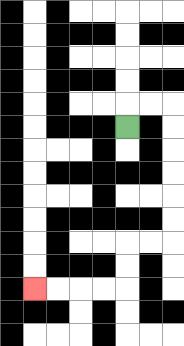{'start': '[5, 5]', 'end': '[1, 12]', 'path_directions': 'U,R,R,D,D,D,D,D,D,L,L,D,D,L,L,L,L', 'path_coordinates': '[[5, 5], [5, 4], [6, 4], [7, 4], [7, 5], [7, 6], [7, 7], [7, 8], [7, 9], [7, 10], [6, 10], [5, 10], [5, 11], [5, 12], [4, 12], [3, 12], [2, 12], [1, 12]]'}